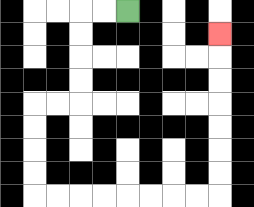{'start': '[5, 0]', 'end': '[9, 1]', 'path_directions': 'L,L,D,D,D,D,L,L,D,D,D,D,R,R,R,R,R,R,R,R,U,U,U,U,U,U,U', 'path_coordinates': '[[5, 0], [4, 0], [3, 0], [3, 1], [3, 2], [3, 3], [3, 4], [2, 4], [1, 4], [1, 5], [1, 6], [1, 7], [1, 8], [2, 8], [3, 8], [4, 8], [5, 8], [6, 8], [7, 8], [8, 8], [9, 8], [9, 7], [9, 6], [9, 5], [9, 4], [9, 3], [9, 2], [9, 1]]'}